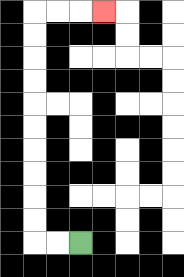{'start': '[3, 10]', 'end': '[4, 0]', 'path_directions': 'L,L,U,U,U,U,U,U,U,U,U,U,R,R,R', 'path_coordinates': '[[3, 10], [2, 10], [1, 10], [1, 9], [1, 8], [1, 7], [1, 6], [1, 5], [1, 4], [1, 3], [1, 2], [1, 1], [1, 0], [2, 0], [3, 0], [4, 0]]'}